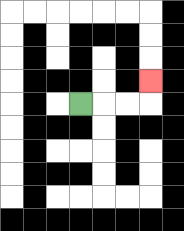{'start': '[3, 4]', 'end': '[6, 3]', 'path_directions': 'R,R,R,U', 'path_coordinates': '[[3, 4], [4, 4], [5, 4], [6, 4], [6, 3]]'}